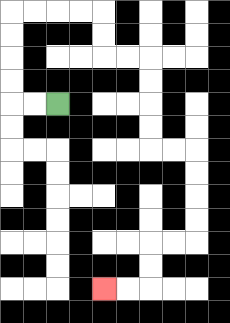{'start': '[2, 4]', 'end': '[4, 12]', 'path_directions': 'L,L,U,U,U,U,R,R,R,R,D,D,R,R,D,D,D,D,R,R,D,D,D,D,L,L,D,D,L,L', 'path_coordinates': '[[2, 4], [1, 4], [0, 4], [0, 3], [0, 2], [0, 1], [0, 0], [1, 0], [2, 0], [3, 0], [4, 0], [4, 1], [4, 2], [5, 2], [6, 2], [6, 3], [6, 4], [6, 5], [6, 6], [7, 6], [8, 6], [8, 7], [8, 8], [8, 9], [8, 10], [7, 10], [6, 10], [6, 11], [6, 12], [5, 12], [4, 12]]'}